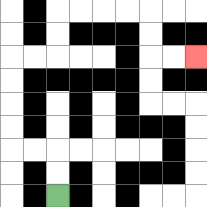{'start': '[2, 8]', 'end': '[8, 2]', 'path_directions': 'U,U,L,L,U,U,U,U,R,R,U,U,R,R,R,R,D,D,R,R', 'path_coordinates': '[[2, 8], [2, 7], [2, 6], [1, 6], [0, 6], [0, 5], [0, 4], [0, 3], [0, 2], [1, 2], [2, 2], [2, 1], [2, 0], [3, 0], [4, 0], [5, 0], [6, 0], [6, 1], [6, 2], [7, 2], [8, 2]]'}